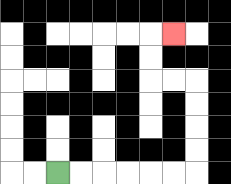{'start': '[2, 7]', 'end': '[7, 1]', 'path_directions': 'R,R,R,R,R,R,U,U,U,U,L,L,U,U,R', 'path_coordinates': '[[2, 7], [3, 7], [4, 7], [5, 7], [6, 7], [7, 7], [8, 7], [8, 6], [8, 5], [8, 4], [8, 3], [7, 3], [6, 3], [6, 2], [6, 1], [7, 1]]'}